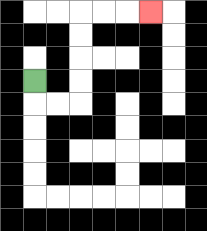{'start': '[1, 3]', 'end': '[6, 0]', 'path_directions': 'D,R,R,U,U,U,U,R,R,R', 'path_coordinates': '[[1, 3], [1, 4], [2, 4], [3, 4], [3, 3], [3, 2], [3, 1], [3, 0], [4, 0], [5, 0], [6, 0]]'}